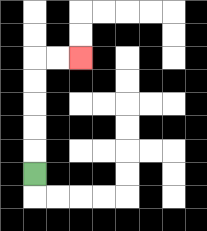{'start': '[1, 7]', 'end': '[3, 2]', 'path_directions': 'U,U,U,U,U,R,R', 'path_coordinates': '[[1, 7], [1, 6], [1, 5], [1, 4], [1, 3], [1, 2], [2, 2], [3, 2]]'}